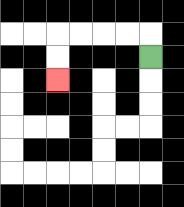{'start': '[6, 2]', 'end': '[2, 3]', 'path_directions': 'U,L,L,L,L,D,D', 'path_coordinates': '[[6, 2], [6, 1], [5, 1], [4, 1], [3, 1], [2, 1], [2, 2], [2, 3]]'}